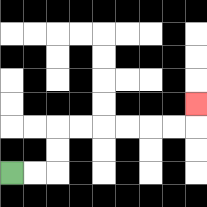{'start': '[0, 7]', 'end': '[8, 4]', 'path_directions': 'R,R,U,U,R,R,R,R,R,R,U', 'path_coordinates': '[[0, 7], [1, 7], [2, 7], [2, 6], [2, 5], [3, 5], [4, 5], [5, 5], [6, 5], [7, 5], [8, 5], [8, 4]]'}